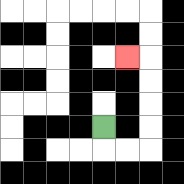{'start': '[4, 5]', 'end': '[5, 2]', 'path_directions': 'D,R,R,U,U,U,U,L', 'path_coordinates': '[[4, 5], [4, 6], [5, 6], [6, 6], [6, 5], [6, 4], [6, 3], [6, 2], [5, 2]]'}